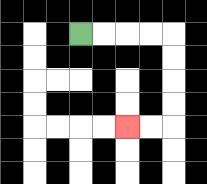{'start': '[3, 1]', 'end': '[5, 5]', 'path_directions': 'R,R,R,R,D,D,D,D,L,L', 'path_coordinates': '[[3, 1], [4, 1], [5, 1], [6, 1], [7, 1], [7, 2], [7, 3], [7, 4], [7, 5], [6, 5], [5, 5]]'}